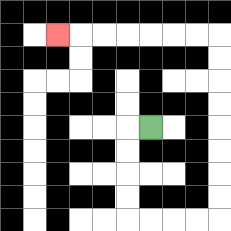{'start': '[6, 5]', 'end': '[2, 1]', 'path_directions': 'L,D,D,D,D,R,R,R,R,U,U,U,U,U,U,U,U,L,L,L,L,L,L,L', 'path_coordinates': '[[6, 5], [5, 5], [5, 6], [5, 7], [5, 8], [5, 9], [6, 9], [7, 9], [8, 9], [9, 9], [9, 8], [9, 7], [9, 6], [9, 5], [9, 4], [9, 3], [9, 2], [9, 1], [8, 1], [7, 1], [6, 1], [5, 1], [4, 1], [3, 1], [2, 1]]'}